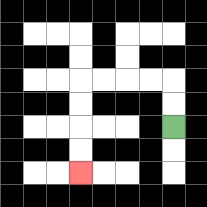{'start': '[7, 5]', 'end': '[3, 7]', 'path_directions': 'U,U,L,L,L,L,D,D,D,D', 'path_coordinates': '[[7, 5], [7, 4], [7, 3], [6, 3], [5, 3], [4, 3], [3, 3], [3, 4], [3, 5], [3, 6], [3, 7]]'}